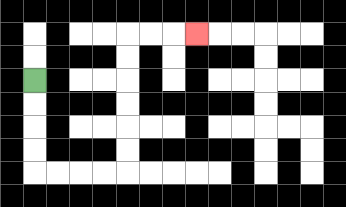{'start': '[1, 3]', 'end': '[8, 1]', 'path_directions': 'D,D,D,D,R,R,R,R,U,U,U,U,U,U,R,R,R', 'path_coordinates': '[[1, 3], [1, 4], [1, 5], [1, 6], [1, 7], [2, 7], [3, 7], [4, 7], [5, 7], [5, 6], [5, 5], [5, 4], [5, 3], [5, 2], [5, 1], [6, 1], [7, 1], [8, 1]]'}